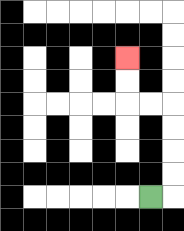{'start': '[6, 8]', 'end': '[5, 2]', 'path_directions': 'R,U,U,U,U,L,L,U,U', 'path_coordinates': '[[6, 8], [7, 8], [7, 7], [7, 6], [7, 5], [7, 4], [6, 4], [5, 4], [5, 3], [5, 2]]'}